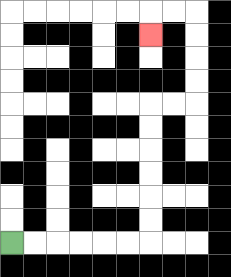{'start': '[0, 10]', 'end': '[6, 1]', 'path_directions': 'R,R,R,R,R,R,U,U,U,U,U,U,R,R,U,U,U,U,L,L,D', 'path_coordinates': '[[0, 10], [1, 10], [2, 10], [3, 10], [4, 10], [5, 10], [6, 10], [6, 9], [6, 8], [6, 7], [6, 6], [6, 5], [6, 4], [7, 4], [8, 4], [8, 3], [8, 2], [8, 1], [8, 0], [7, 0], [6, 0], [6, 1]]'}